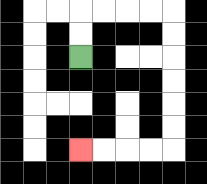{'start': '[3, 2]', 'end': '[3, 6]', 'path_directions': 'U,U,R,R,R,R,D,D,D,D,D,D,L,L,L,L', 'path_coordinates': '[[3, 2], [3, 1], [3, 0], [4, 0], [5, 0], [6, 0], [7, 0], [7, 1], [7, 2], [7, 3], [7, 4], [7, 5], [7, 6], [6, 6], [5, 6], [4, 6], [3, 6]]'}